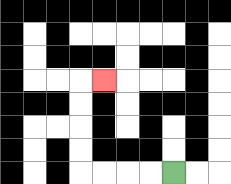{'start': '[7, 7]', 'end': '[4, 3]', 'path_directions': 'L,L,L,L,U,U,U,U,R', 'path_coordinates': '[[7, 7], [6, 7], [5, 7], [4, 7], [3, 7], [3, 6], [3, 5], [3, 4], [3, 3], [4, 3]]'}